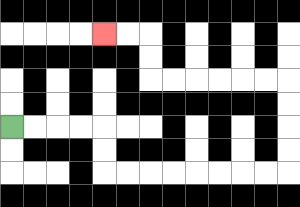{'start': '[0, 5]', 'end': '[4, 1]', 'path_directions': 'R,R,R,R,D,D,R,R,R,R,R,R,R,R,U,U,U,U,L,L,L,L,L,L,U,U,L,L', 'path_coordinates': '[[0, 5], [1, 5], [2, 5], [3, 5], [4, 5], [4, 6], [4, 7], [5, 7], [6, 7], [7, 7], [8, 7], [9, 7], [10, 7], [11, 7], [12, 7], [12, 6], [12, 5], [12, 4], [12, 3], [11, 3], [10, 3], [9, 3], [8, 3], [7, 3], [6, 3], [6, 2], [6, 1], [5, 1], [4, 1]]'}